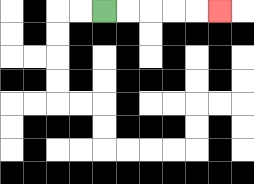{'start': '[4, 0]', 'end': '[9, 0]', 'path_directions': 'R,R,R,R,R', 'path_coordinates': '[[4, 0], [5, 0], [6, 0], [7, 0], [8, 0], [9, 0]]'}